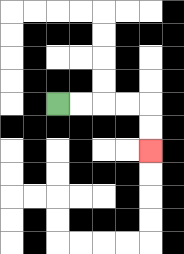{'start': '[2, 4]', 'end': '[6, 6]', 'path_directions': 'R,R,R,R,D,D', 'path_coordinates': '[[2, 4], [3, 4], [4, 4], [5, 4], [6, 4], [6, 5], [6, 6]]'}